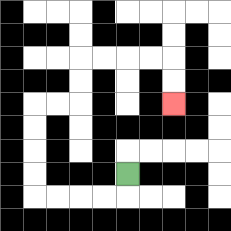{'start': '[5, 7]', 'end': '[7, 4]', 'path_directions': 'D,L,L,L,L,U,U,U,U,R,R,U,U,R,R,R,R,D,D', 'path_coordinates': '[[5, 7], [5, 8], [4, 8], [3, 8], [2, 8], [1, 8], [1, 7], [1, 6], [1, 5], [1, 4], [2, 4], [3, 4], [3, 3], [3, 2], [4, 2], [5, 2], [6, 2], [7, 2], [7, 3], [7, 4]]'}